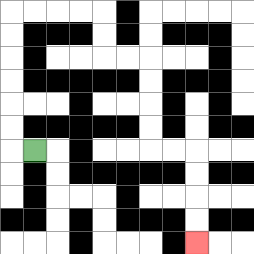{'start': '[1, 6]', 'end': '[8, 10]', 'path_directions': 'L,U,U,U,U,U,U,R,R,R,R,D,D,R,R,D,D,D,D,R,R,D,D,D,D', 'path_coordinates': '[[1, 6], [0, 6], [0, 5], [0, 4], [0, 3], [0, 2], [0, 1], [0, 0], [1, 0], [2, 0], [3, 0], [4, 0], [4, 1], [4, 2], [5, 2], [6, 2], [6, 3], [6, 4], [6, 5], [6, 6], [7, 6], [8, 6], [8, 7], [8, 8], [8, 9], [8, 10]]'}